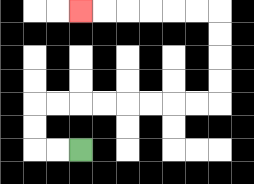{'start': '[3, 6]', 'end': '[3, 0]', 'path_directions': 'L,L,U,U,R,R,R,R,R,R,R,R,U,U,U,U,L,L,L,L,L,L', 'path_coordinates': '[[3, 6], [2, 6], [1, 6], [1, 5], [1, 4], [2, 4], [3, 4], [4, 4], [5, 4], [6, 4], [7, 4], [8, 4], [9, 4], [9, 3], [9, 2], [9, 1], [9, 0], [8, 0], [7, 0], [6, 0], [5, 0], [4, 0], [3, 0]]'}